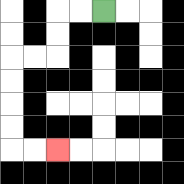{'start': '[4, 0]', 'end': '[2, 6]', 'path_directions': 'L,L,D,D,L,L,D,D,D,D,R,R', 'path_coordinates': '[[4, 0], [3, 0], [2, 0], [2, 1], [2, 2], [1, 2], [0, 2], [0, 3], [0, 4], [0, 5], [0, 6], [1, 6], [2, 6]]'}